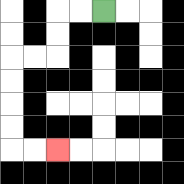{'start': '[4, 0]', 'end': '[2, 6]', 'path_directions': 'L,L,D,D,L,L,D,D,D,D,R,R', 'path_coordinates': '[[4, 0], [3, 0], [2, 0], [2, 1], [2, 2], [1, 2], [0, 2], [0, 3], [0, 4], [0, 5], [0, 6], [1, 6], [2, 6]]'}